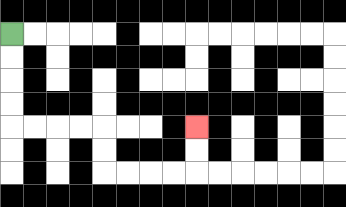{'start': '[0, 1]', 'end': '[8, 5]', 'path_directions': 'D,D,D,D,R,R,R,R,D,D,R,R,R,R,U,U', 'path_coordinates': '[[0, 1], [0, 2], [0, 3], [0, 4], [0, 5], [1, 5], [2, 5], [3, 5], [4, 5], [4, 6], [4, 7], [5, 7], [6, 7], [7, 7], [8, 7], [8, 6], [8, 5]]'}